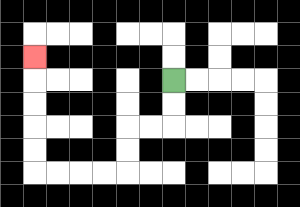{'start': '[7, 3]', 'end': '[1, 2]', 'path_directions': 'D,D,L,L,D,D,L,L,L,L,U,U,U,U,U', 'path_coordinates': '[[7, 3], [7, 4], [7, 5], [6, 5], [5, 5], [5, 6], [5, 7], [4, 7], [3, 7], [2, 7], [1, 7], [1, 6], [1, 5], [1, 4], [1, 3], [1, 2]]'}